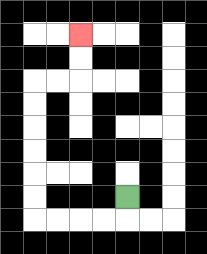{'start': '[5, 8]', 'end': '[3, 1]', 'path_directions': 'D,L,L,L,L,U,U,U,U,U,U,R,R,U,U', 'path_coordinates': '[[5, 8], [5, 9], [4, 9], [3, 9], [2, 9], [1, 9], [1, 8], [1, 7], [1, 6], [1, 5], [1, 4], [1, 3], [2, 3], [3, 3], [3, 2], [3, 1]]'}